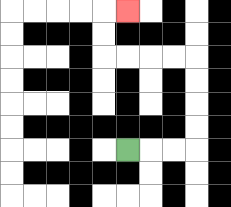{'start': '[5, 6]', 'end': '[5, 0]', 'path_directions': 'R,R,R,U,U,U,U,L,L,L,L,U,U,R', 'path_coordinates': '[[5, 6], [6, 6], [7, 6], [8, 6], [8, 5], [8, 4], [8, 3], [8, 2], [7, 2], [6, 2], [5, 2], [4, 2], [4, 1], [4, 0], [5, 0]]'}